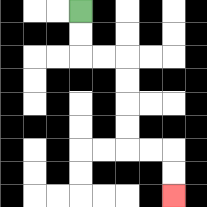{'start': '[3, 0]', 'end': '[7, 8]', 'path_directions': 'D,D,R,R,D,D,D,D,R,R,D,D', 'path_coordinates': '[[3, 0], [3, 1], [3, 2], [4, 2], [5, 2], [5, 3], [5, 4], [5, 5], [5, 6], [6, 6], [7, 6], [7, 7], [7, 8]]'}